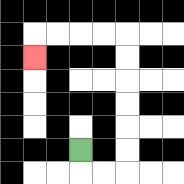{'start': '[3, 6]', 'end': '[1, 2]', 'path_directions': 'D,R,R,U,U,U,U,U,U,L,L,L,L,D', 'path_coordinates': '[[3, 6], [3, 7], [4, 7], [5, 7], [5, 6], [5, 5], [5, 4], [5, 3], [5, 2], [5, 1], [4, 1], [3, 1], [2, 1], [1, 1], [1, 2]]'}